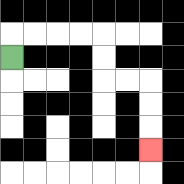{'start': '[0, 2]', 'end': '[6, 6]', 'path_directions': 'U,R,R,R,R,D,D,R,R,D,D,D', 'path_coordinates': '[[0, 2], [0, 1], [1, 1], [2, 1], [3, 1], [4, 1], [4, 2], [4, 3], [5, 3], [6, 3], [6, 4], [6, 5], [6, 6]]'}